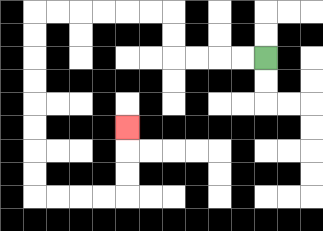{'start': '[11, 2]', 'end': '[5, 5]', 'path_directions': 'L,L,L,L,U,U,L,L,L,L,L,L,D,D,D,D,D,D,D,D,R,R,R,R,U,U,U', 'path_coordinates': '[[11, 2], [10, 2], [9, 2], [8, 2], [7, 2], [7, 1], [7, 0], [6, 0], [5, 0], [4, 0], [3, 0], [2, 0], [1, 0], [1, 1], [1, 2], [1, 3], [1, 4], [1, 5], [1, 6], [1, 7], [1, 8], [2, 8], [3, 8], [4, 8], [5, 8], [5, 7], [5, 6], [5, 5]]'}